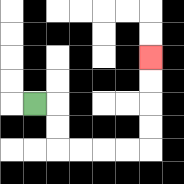{'start': '[1, 4]', 'end': '[6, 2]', 'path_directions': 'R,D,D,R,R,R,R,U,U,U,U', 'path_coordinates': '[[1, 4], [2, 4], [2, 5], [2, 6], [3, 6], [4, 6], [5, 6], [6, 6], [6, 5], [6, 4], [6, 3], [6, 2]]'}